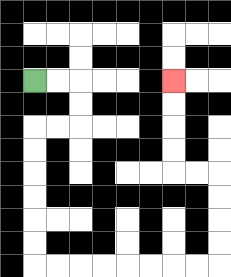{'start': '[1, 3]', 'end': '[7, 3]', 'path_directions': 'R,R,D,D,L,L,D,D,D,D,D,D,R,R,R,R,R,R,R,R,U,U,U,U,L,L,U,U,U,U', 'path_coordinates': '[[1, 3], [2, 3], [3, 3], [3, 4], [3, 5], [2, 5], [1, 5], [1, 6], [1, 7], [1, 8], [1, 9], [1, 10], [1, 11], [2, 11], [3, 11], [4, 11], [5, 11], [6, 11], [7, 11], [8, 11], [9, 11], [9, 10], [9, 9], [9, 8], [9, 7], [8, 7], [7, 7], [7, 6], [7, 5], [7, 4], [7, 3]]'}